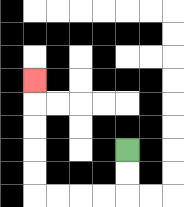{'start': '[5, 6]', 'end': '[1, 3]', 'path_directions': 'D,D,L,L,L,L,U,U,U,U,U', 'path_coordinates': '[[5, 6], [5, 7], [5, 8], [4, 8], [3, 8], [2, 8], [1, 8], [1, 7], [1, 6], [1, 5], [1, 4], [1, 3]]'}